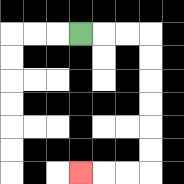{'start': '[3, 1]', 'end': '[3, 7]', 'path_directions': 'R,R,R,D,D,D,D,D,D,L,L,L', 'path_coordinates': '[[3, 1], [4, 1], [5, 1], [6, 1], [6, 2], [6, 3], [6, 4], [6, 5], [6, 6], [6, 7], [5, 7], [4, 7], [3, 7]]'}